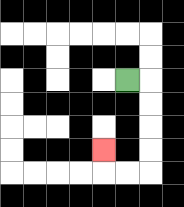{'start': '[5, 3]', 'end': '[4, 6]', 'path_directions': 'R,D,D,D,D,L,L,U', 'path_coordinates': '[[5, 3], [6, 3], [6, 4], [6, 5], [6, 6], [6, 7], [5, 7], [4, 7], [4, 6]]'}